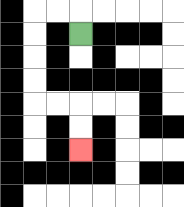{'start': '[3, 1]', 'end': '[3, 6]', 'path_directions': 'U,L,L,D,D,D,D,R,R,D,D', 'path_coordinates': '[[3, 1], [3, 0], [2, 0], [1, 0], [1, 1], [1, 2], [1, 3], [1, 4], [2, 4], [3, 4], [3, 5], [3, 6]]'}